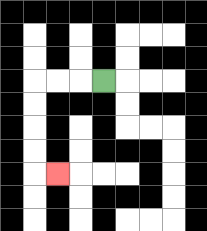{'start': '[4, 3]', 'end': '[2, 7]', 'path_directions': 'L,L,L,D,D,D,D,R', 'path_coordinates': '[[4, 3], [3, 3], [2, 3], [1, 3], [1, 4], [1, 5], [1, 6], [1, 7], [2, 7]]'}